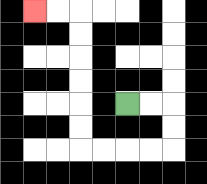{'start': '[5, 4]', 'end': '[1, 0]', 'path_directions': 'R,R,D,D,L,L,L,L,U,U,U,U,U,U,L,L', 'path_coordinates': '[[5, 4], [6, 4], [7, 4], [7, 5], [7, 6], [6, 6], [5, 6], [4, 6], [3, 6], [3, 5], [3, 4], [3, 3], [3, 2], [3, 1], [3, 0], [2, 0], [1, 0]]'}